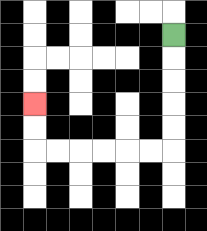{'start': '[7, 1]', 'end': '[1, 4]', 'path_directions': 'D,D,D,D,D,L,L,L,L,L,L,U,U', 'path_coordinates': '[[7, 1], [7, 2], [7, 3], [7, 4], [7, 5], [7, 6], [6, 6], [5, 6], [4, 6], [3, 6], [2, 6], [1, 6], [1, 5], [1, 4]]'}